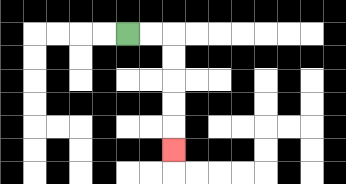{'start': '[5, 1]', 'end': '[7, 6]', 'path_directions': 'R,R,D,D,D,D,D', 'path_coordinates': '[[5, 1], [6, 1], [7, 1], [7, 2], [7, 3], [7, 4], [7, 5], [7, 6]]'}